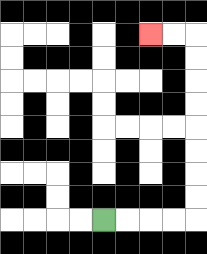{'start': '[4, 9]', 'end': '[6, 1]', 'path_directions': 'R,R,R,R,U,U,U,U,U,U,U,U,L,L', 'path_coordinates': '[[4, 9], [5, 9], [6, 9], [7, 9], [8, 9], [8, 8], [8, 7], [8, 6], [8, 5], [8, 4], [8, 3], [8, 2], [8, 1], [7, 1], [6, 1]]'}